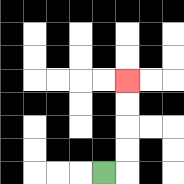{'start': '[4, 7]', 'end': '[5, 3]', 'path_directions': 'R,U,U,U,U', 'path_coordinates': '[[4, 7], [5, 7], [5, 6], [5, 5], [5, 4], [5, 3]]'}